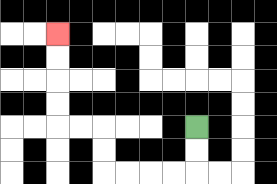{'start': '[8, 5]', 'end': '[2, 1]', 'path_directions': 'D,D,L,L,L,L,U,U,L,L,U,U,U,U', 'path_coordinates': '[[8, 5], [8, 6], [8, 7], [7, 7], [6, 7], [5, 7], [4, 7], [4, 6], [4, 5], [3, 5], [2, 5], [2, 4], [2, 3], [2, 2], [2, 1]]'}